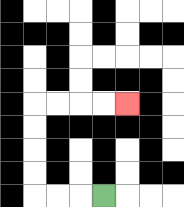{'start': '[4, 8]', 'end': '[5, 4]', 'path_directions': 'L,L,L,U,U,U,U,R,R,R,R', 'path_coordinates': '[[4, 8], [3, 8], [2, 8], [1, 8], [1, 7], [1, 6], [1, 5], [1, 4], [2, 4], [3, 4], [4, 4], [5, 4]]'}